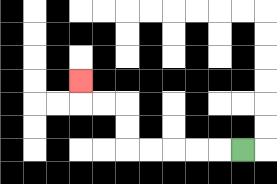{'start': '[10, 6]', 'end': '[3, 3]', 'path_directions': 'L,L,L,L,L,U,U,L,L,U', 'path_coordinates': '[[10, 6], [9, 6], [8, 6], [7, 6], [6, 6], [5, 6], [5, 5], [5, 4], [4, 4], [3, 4], [3, 3]]'}